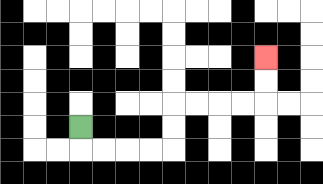{'start': '[3, 5]', 'end': '[11, 2]', 'path_directions': 'D,R,R,R,R,U,U,R,R,R,R,U,U', 'path_coordinates': '[[3, 5], [3, 6], [4, 6], [5, 6], [6, 6], [7, 6], [7, 5], [7, 4], [8, 4], [9, 4], [10, 4], [11, 4], [11, 3], [11, 2]]'}